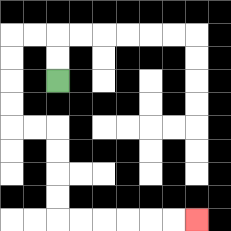{'start': '[2, 3]', 'end': '[8, 9]', 'path_directions': 'U,U,L,L,D,D,D,D,R,R,D,D,D,D,R,R,R,R,R,R', 'path_coordinates': '[[2, 3], [2, 2], [2, 1], [1, 1], [0, 1], [0, 2], [0, 3], [0, 4], [0, 5], [1, 5], [2, 5], [2, 6], [2, 7], [2, 8], [2, 9], [3, 9], [4, 9], [5, 9], [6, 9], [7, 9], [8, 9]]'}